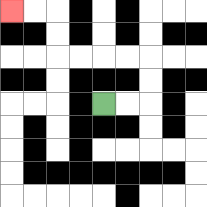{'start': '[4, 4]', 'end': '[0, 0]', 'path_directions': 'R,R,U,U,L,L,L,L,U,U,L,L', 'path_coordinates': '[[4, 4], [5, 4], [6, 4], [6, 3], [6, 2], [5, 2], [4, 2], [3, 2], [2, 2], [2, 1], [2, 0], [1, 0], [0, 0]]'}